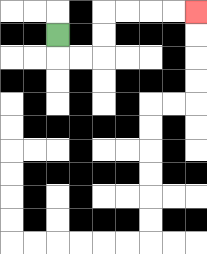{'start': '[2, 1]', 'end': '[8, 0]', 'path_directions': 'D,R,R,U,U,R,R,R,R', 'path_coordinates': '[[2, 1], [2, 2], [3, 2], [4, 2], [4, 1], [4, 0], [5, 0], [6, 0], [7, 0], [8, 0]]'}